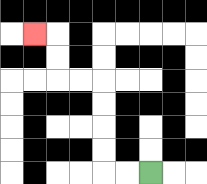{'start': '[6, 7]', 'end': '[1, 1]', 'path_directions': 'L,L,U,U,U,U,L,L,U,U,L', 'path_coordinates': '[[6, 7], [5, 7], [4, 7], [4, 6], [4, 5], [4, 4], [4, 3], [3, 3], [2, 3], [2, 2], [2, 1], [1, 1]]'}